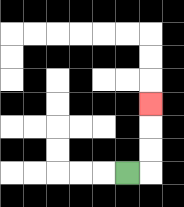{'start': '[5, 7]', 'end': '[6, 4]', 'path_directions': 'R,U,U,U', 'path_coordinates': '[[5, 7], [6, 7], [6, 6], [6, 5], [6, 4]]'}